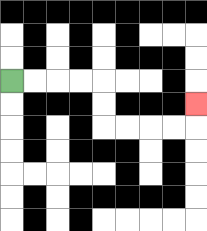{'start': '[0, 3]', 'end': '[8, 4]', 'path_directions': 'R,R,R,R,D,D,R,R,R,R,U', 'path_coordinates': '[[0, 3], [1, 3], [2, 3], [3, 3], [4, 3], [4, 4], [4, 5], [5, 5], [6, 5], [7, 5], [8, 5], [8, 4]]'}